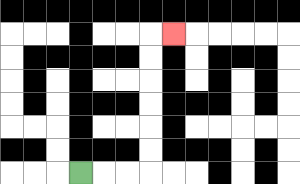{'start': '[3, 7]', 'end': '[7, 1]', 'path_directions': 'R,R,R,U,U,U,U,U,U,R', 'path_coordinates': '[[3, 7], [4, 7], [5, 7], [6, 7], [6, 6], [6, 5], [6, 4], [6, 3], [6, 2], [6, 1], [7, 1]]'}